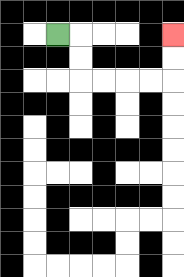{'start': '[2, 1]', 'end': '[7, 1]', 'path_directions': 'R,D,D,R,R,R,R,U,U', 'path_coordinates': '[[2, 1], [3, 1], [3, 2], [3, 3], [4, 3], [5, 3], [6, 3], [7, 3], [7, 2], [7, 1]]'}